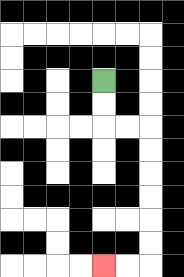{'start': '[4, 3]', 'end': '[4, 11]', 'path_directions': 'D,D,R,R,D,D,D,D,D,D,L,L', 'path_coordinates': '[[4, 3], [4, 4], [4, 5], [5, 5], [6, 5], [6, 6], [6, 7], [6, 8], [6, 9], [6, 10], [6, 11], [5, 11], [4, 11]]'}